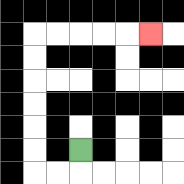{'start': '[3, 6]', 'end': '[6, 1]', 'path_directions': 'D,L,L,U,U,U,U,U,U,R,R,R,R,R', 'path_coordinates': '[[3, 6], [3, 7], [2, 7], [1, 7], [1, 6], [1, 5], [1, 4], [1, 3], [1, 2], [1, 1], [2, 1], [3, 1], [4, 1], [5, 1], [6, 1]]'}